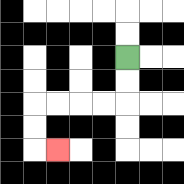{'start': '[5, 2]', 'end': '[2, 6]', 'path_directions': 'D,D,L,L,L,L,D,D,R', 'path_coordinates': '[[5, 2], [5, 3], [5, 4], [4, 4], [3, 4], [2, 4], [1, 4], [1, 5], [1, 6], [2, 6]]'}